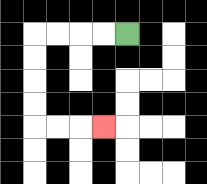{'start': '[5, 1]', 'end': '[4, 5]', 'path_directions': 'L,L,L,L,D,D,D,D,R,R,R', 'path_coordinates': '[[5, 1], [4, 1], [3, 1], [2, 1], [1, 1], [1, 2], [1, 3], [1, 4], [1, 5], [2, 5], [3, 5], [4, 5]]'}